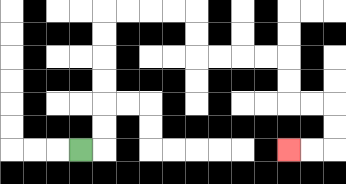{'start': '[3, 6]', 'end': '[12, 6]', 'path_directions': 'R,U,U,U,U,U,U,R,R,R,R,D,D,R,R,R,R,D,D,R,R,D,D,L,L', 'path_coordinates': '[[3, 6], [4, 6], [4, 5], [4, 4], [4, 3], [4, 2], [4, 1], [4, 0], [5, 0], [6, 0], [7, 0], [8, 0], [8, 1], [8, 2], [9, 2], [10, 2], [11, 2], [12, 2], [12, 3], [12, 4], [13, 4], [14, 4], [14, 5], [14, 6], [13, 6], [12, 6]]'}